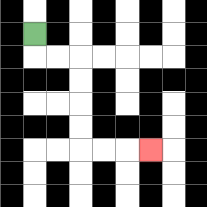{'start': '[1, 1]', 'end': '[6, 6]', 'path_directions': 'D,R,R,D,D,D,D,R,R,R', 'path_coordinates': '[[1, 1], [1, 2], [2, 2], [3, 2], [3, 3], [3, 4], [3, 5], [3, 6], [4, 6], [5, 6], [6, 6]]'}